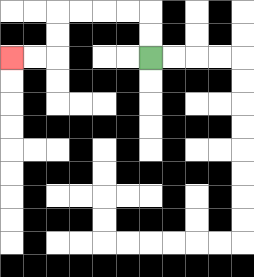{'start': '[6, 2]', 'end': '[0, 2]', 'path_directions': 'U,U,L,L,L,L,D,D,L,L', 'path_coordinates': '[[6, 2], [6, 1], [6, 0], [5, 0], [4, 0], [3, 0], [2, 0], [2, 1], [2, 2], [1, 2], [0, 2]]'}